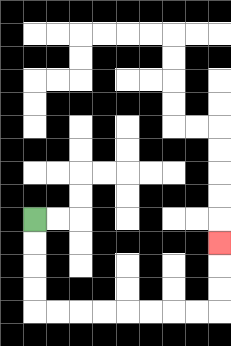{'start': '[1, 9]', 'end': '[9, 10]', 'path_directions': 'D,D,D,D,R,R,R,R,R,R,R,R,U,U,U', 'path_coordinates': '[[1, 9], [1, 10], [1, 11], [1, 12], [1, 13], [2, 13], [3, 13], [4, 13], [5, 13], [6, 13], [7, 13], [8, 13], [9, 13], [9, 12], [9, 11], [9, 10]]'}